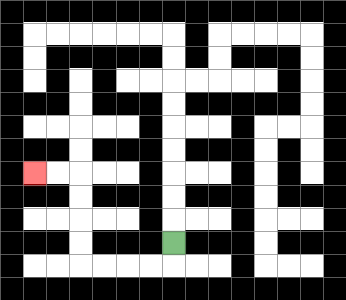{'start': '[7, 10]', 'end': '[1, 7]', 'path_directions': 'D,L,L,L,L,U,U,U,U,L,L', 'path_coordinates': '[[7, 10], [7, 11], [6, 11], [5, 11], [4, 11], [3, 11], [3, 10], [3, 9], [3, 8], [3, 7], [2, 7], [1, 7]]'}